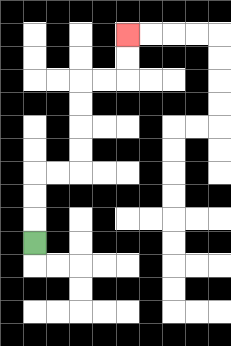{'start': '[1, 10]', 'end': '[5, 1]', 'path_directions': 'U,U,U,R,R,U,U,U,U,R,R,U,U', 'path_coordinates': '[[1, 10], [1, 9], [1, 8], [1, 7], [2, 7], [3, 7], [3, 6], [3, 5], [3, 4], [3, 3], [4, 3], [5, 3], [5, 2], [5, 1]]'}